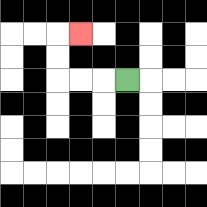{'start': '[5, 3]', 'end': '[3, 1]', 'path_directions': 'L,L,L,U,U,R', 'path_coordinates': '[[5, 3], [4, 3], [3, 3], [2, 3], [2, 2], [2, 1], [3, 1]]'}